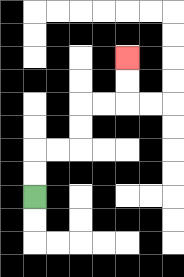{'start': '[1, 8]', 'end': '[5, 2]', 'path_directions': 'U,U,R,R,U,U,R,R,U,U', 'path_coordinates': '[[1, 8], [1, 7], [1, 6], [2, 6], [3, 6], [3, 5], [3, 4], [4, 4], [5, 4], [5, 3], [5, 2]]'}